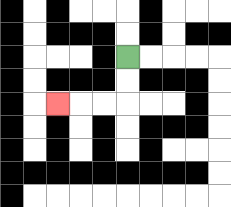{'start': '[5, 2]', 'end': '[2, 4]', 'path_directions': 'D,D,L,L,L', 'path_coordinates': '[[5, 2], [5, 3], [5, 4], [4, 4], [3, 4], [2, 4]]'}